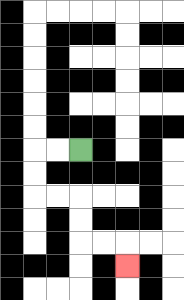{'start': '[3, 6]', 'end': '[5, 11]', 'path_directions': 'L,L,D,D,R,R,D,D,R,R,D', 'path_coordinates': '[[3, 6], [2, 6], [1, 6], [1, 7], [1, 8], [2, 8], [3, 8], [3, 9], [3, 10], [4, 10], [5, 10], [5, 11]]'}